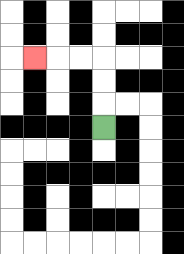{'start': '[4, 5]', 'end': '[1, 2]', 'path_directions': 'U,U,U,L,L,L', 'path_coordinates': '[[4, 5], [4, 4], [4, 3], [4, 2], [3, 2], [2, 2], [1, 2]]'}